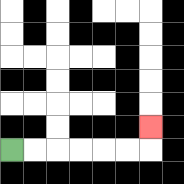{'start': '[0, 6]', 'end': '[6, 5]', 'path_directions': 'R,R,R,R,R,R,U', 'path_coordinates': '[[0, 6], [1, 6], [2, 6], [3, 6], [4, 6], [5, 6], [6, 6], [6, 5]]'}